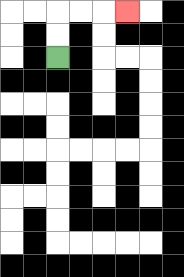{'start': '[2, 2]', 'end': '[5, 0]', 'path_directions': 'U,U,R,R,R', 'path_coordinates': '[[2, 2], [2, 1], [2, 0], [3, 0], [4, 0], [5, 0]]'}